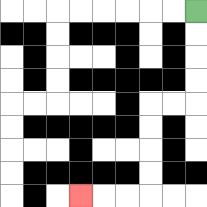{'start': '[8, 0]', 'end': '[3, 8]', 'path_directions': 'D,D,D,D,L,L,D,D,D,D,L,L,L', 'path_coordinates': '[[8, 0], [8, 1], [8, 2], [8, 3], [8, 4], [7, 4], [6, 4], [6, 5], [6, 6], [6, 7], [6, 8], [5, 8], [4, 8], [3, 8]]'}